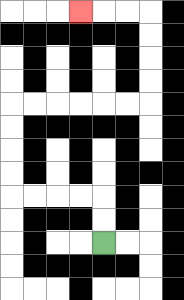{'start': '[4, 10]', 'end': '[3, 0]', 'path_directions': 'U,U,L,L,L,L,U,U,U,U,R,R,R,R,R,R,U,U,U,U,L,L,L', 'path_coordinates': '[[4, 10], [4, 9], [4, 8], [3, 8], [2, 8], [1, 8], [0, 8], [0, 7], [0, 6], [0, 5], [0, 4], [1, 4], [2, 4], [3, 4], [4, 4], [5, 4], [6, 4], [6, 3], [6, 2], [6, 1], [6, 0], [5, 0], [4, 0], [3, 0]]'}